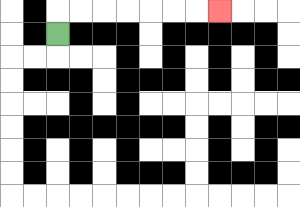{'start': '[2, 1]', 'end': '[9, 0]', 'path_directions': 'U,R,R,R,R,R,R,R', 'path_coordinates': '[[2, 1], [2, 0], [3, 0], [4, 0], [5, 0], [6, 0], [7, 0], [8, 0], [9, 0]]'}